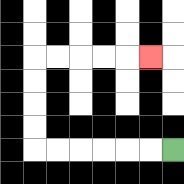{'start': '[7, 6]', 'end': '[6, 2]', 'path_directions': 'L,L,L,L,L,L,U,U,U,U,R,R,R,R,R', 'path_coordinates': '[[7, 6], [6, 6], [5, 6], [4, 6], [3, 6], [2, 6], [1, 6], [1, 5], [1, 4], [1, 3], [1, 2], [2, 2], [3, 2], [4, 2], [5, 2], [6, 2]]'}